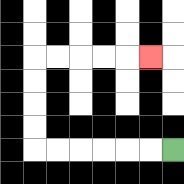{'start': '[7, 6]', 'end': '[6, 2]', 'path_directions': 'L,L,L,L,L,L,U,U,U,U,R,R,R,R,R', 'path_coordinates': '[[7, 6], [6, 6], [5, 6], [4, 6], [3, 6], [2, 6], [1, 6], [1, 5], [1, 4], [1, 3], [1, 2], [2, 2], [3, 2], [4, 2], [5, 2], [6, 2]]'}